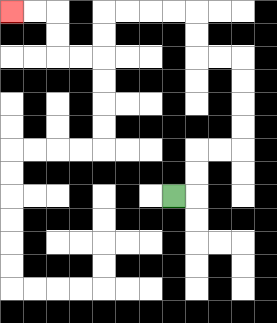{'start': '[7, 8]', 'end': '[0, 0]', 'path_directions': 'R,U,U,R,R,U,U,U,U,L,L,U,U,L,L,L,L,D,D,L,L,U,U,L,L', 'path_coordinates': '[[7, 8], [8, 8], [8, 7], [8, 6], [9, 6], [10, 6], [10, 5], [10, 4], [10, 3], [10, 2], [9, 2], [8, 2], [8, 1], [8, 0], [7, 0], [6, 0], [5, 0], [4, 0], [4, 1], [4, 2], [3, 2], [2, 2], [2, 1], [2, 0], [1, 0], [0, 0]]'}